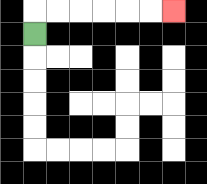{'start': '[1, 1]', 'end': '[7, 0]', 'path_directions': 'U,R,R,R,R,R,R', 'path_coordinates': '[[1, 1], [1, 0], [2, 0], [3, 0], [4, 0], [5, 0], [6, 0], [7, 0]]'}